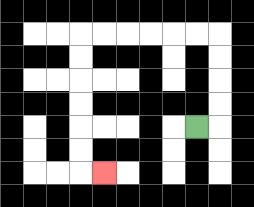{'start': '[8, 5]', 'end': '[4, 7]', 'path_directions': 'R,U,U,U,U,L,L,L,L,L,L,D,D,D,D,D,D,R', 'path_coordinates': '[[8, 5], [9, 5], [9, 4], [9, 3], [9, 2], [9, 1], [8, 1], [7, 1], [6, 1], [5, 1], [4, 1], [3, 1], [3, 2], [3, 3], [3, 4], [3, 5], [3, 6], [3, 7], [4, 7]]'}